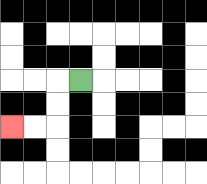{'start': '[3, 3]', 'end': '[0, 5]', 'path_directions': 'L,D,D,L,L', 'path_coordinates': '[[3, 3], [2, 3], [2, 4], [2, 5], [1, 5], [0, 5]]'}